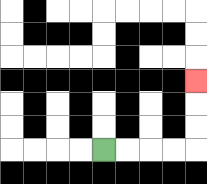{'start': '[4, 6]', 'end': '[8, 3]', 'path_directions': 'R,R,R,R,U,U,U', 'path_coordinates': '[[4, 6], [5, 6], [6, 6], [7, 6], [8, 6], [8, 5], [8, 4], [8, 3]]'}